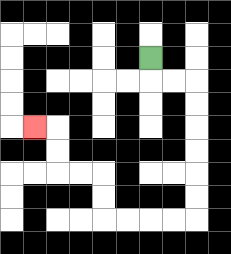{'start': '[6, 2]', 'end': '[1, 5]', 'path_directions': 'D,R,R,D,D,D,D,D,D,L,L,L,L,U,U,L,L,U,U,L', 'path_coordinates': '[[6, 2], [6, 3], [7, 3], [8, 3], [8, 4], [8, 5], [8, 6], [8, 7], [8, 8], [8, 9], [7, 9], [6, 9], [5, 9], [4, 9], [4, 8], [4, 7], [3, 7], [2, 7], [2, 6], [2, 5], [1, 5]]'}